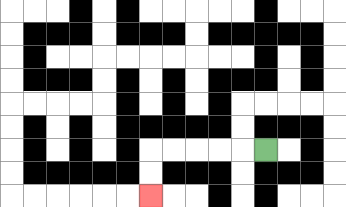{'start': '[11, 6]', 'end': '[6, 8]', 'path_directions': 'L,L,L,L,L,D,D', 'path_coordinates': '[[11, 6], [10, 6], [9, 6], [8, 6], [7, 6], [6, 6], [6, 7], [6, 8]]'}